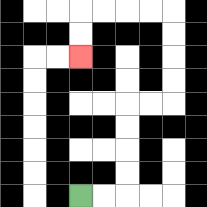{'start': '[3, 8]', 'end': '[3, 2]', 'path_directions': 'R,R,U,U,U,U,R,R,U,U,U,U,L,L,L,L,D,D', 'path_coordinates': '[[3, 8], [4, 8], [5, 8], [5, 7], [5, 6], [5, 5], [5, 4], [6, 4], [7, 4], [7, 3], [7, 2], [7, 1], [7, 0], [6, 0], [5, 0], [4, 0], [3, 0], [3, 1], [3, 2]]'}